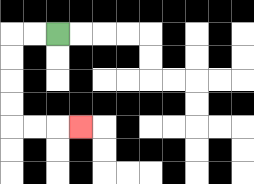{'start': '[2, 1]', 'end': '[3, 5]', 'path_directions': 'L,L,D,D,D,D,R,R,R', 'path_coordinates': '[[2, 1], [1, 1], [0, 1], [0, 2], [0, 3], [0, 4], [0, 5], [1, 5], [2, 5], [3, 5]]'}